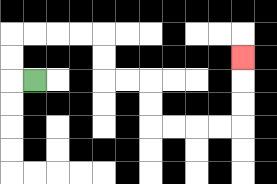{'start': '[1, 3]', 'end': '[10, 2]', 'path_directions': 'L,U,U,R,R,R,R,D,D,R,R,D,D,R,R,R,R,U,U,U', 'path_coordinates': '[[1, 3], [0, 3], [0, 2], [0, 1], [1, 1], [2, 1], [3, 1], [4, 1], [4, 2], [4, 3], [5, 3], [6, 3], [6, 4], [6, 5], [7, 5], [8, 5], [9, 5], [10, 5], [10, 4], [10, 3], [10, 2]]'}